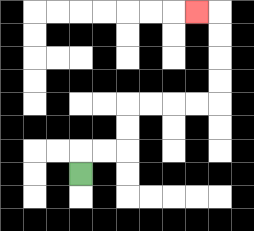{'start': '[3, 7]', 'end': '[8, 0]', 'path_directions': 'U,R,R,U,U,R,R,R,R,U,U,U,U,L', 'path_coordinates': '[[3, 7], [3, 6], [4, 6], [5, 6], [5, 5], [5, 4], [6, 4], [7, 4], [8, 4], [9, 4], [9, 3], [9, 2], [9, 1], [9, 0], [8, 0]]'}